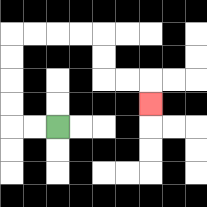{'start': '[2, 5]', 'end': '[6, 4]', 'path_directions': 'L,L,U,U,U,U,R,R,R,R,D,D,R,R,D', 'path_coordinates': '[[2, 5], [1, 5], [0, 5], [0, 4], [0, 3], [0, 2], [0, 1], [1, 1], [2, 1], [3, 1], [4, 1], [4, 2], [4, 3], [5, 3], [6, 3], [6, 4]]'}